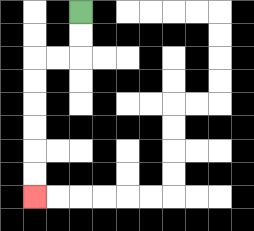{'start': '[3, 0]', 'end': '[1, 8]', 'path_directions': 'D,D,L,L,D,D,D,D,D,D', 'path_coordinates': '[[3, 0], [3, 1], [3, 2], [2, 2], [1, 2], [1, 3], [1, 4], [1, 5], [1, 6], [1, 7], [1, 8]]'}